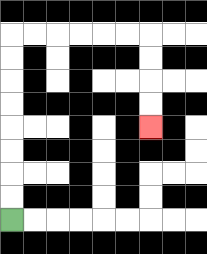{'start': '[0, 9]', 'end': '[6, 5]', 'path_directions': 'U,U,U,U,U,U,U,U,R,R,R,R,R,R,D,D,D,D', 'path_coordinates': '[[0, 9], [0, 8], [0, 7], [0, 6], [0, 5], [0, 4], [0, 3], [0, 2], [0, 1], [1, 1], [2, 1], [3, 1], [4, 1], [5, 1], [6, 1], [6, 2], [6, 3], [6, 4], [6, 5]]'}